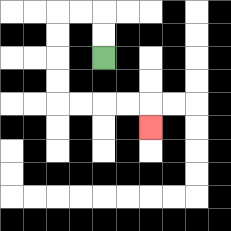{'start': '[4, 2]', 'end': '[6, 5]', 'path_directions': 'U,U,L,L,D,D,D,D,R,R,R,R,D', 'path_coordinates': '[[4, 2], [4, 1], [4, 0], [3, 0], [2, 0], [2, 1], [2, 2], [2, 3], [2, 4], [3, 4], [4, 4], [5, 4], [6, 4], [6, 5]]'}